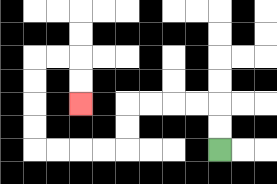{'start': '[9, 6]', 'end': '[3, 4]', 'path_directions': 'U,U,L,L,L,L,D,D,L,L,L,L,U,U,U,U,R,R,D,D', 'path_coordinates': '[[9, 6], [9, 5], [9, 4], [8, 4], [7, 4], [6, 4], [5, 4], [5, 5], [5, 6], [4, 6], [3, 6], [2, 6], [1, 6], [1, 5], [1, 4], [1, 3], [1, 2], [2, 2], [3, 2], [3, 3], [3, 4]]'}